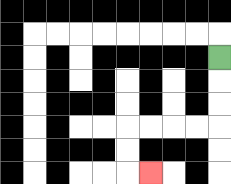{'start': '[9, 2]', 'end': '[6, 7]', 'path_directions': 'D,D,D,L,L,L,L,D,D,R', 'path_coordinates': '[[9, 2], [9, 3], [9, 4], [9, 5], [8, 5], [7, 5], [6, 5], [5, 5], [5, 6], [5, 7], [6, 7]]'}